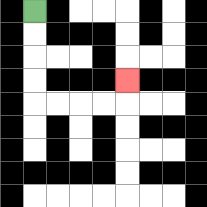{'start': '[1, 0]', 'end': '[5, 3]', 'path_directions': 'D,D,D,D,R,R,R,R,U', 'path_coordinates': '[[1, 0], [1, 1], [1, 2], [1, 3], [1, 4], [2, 4], [3, 4], [4, 4], [5, 4], [5, 3]]'}